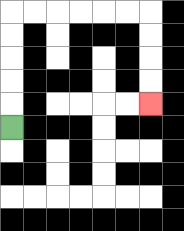{'start': '[0, 5]', 'end': '[6, 4]', 'path_directions': 'U,U,U,U,U,R,R,R,R,R,R,D,D,D,D', 'path_coordinates': '[[0, 5], [0, 4], [0, 3], [0, 2], [0, 1], [0, 0], [1, 0], [2, 0], [3, 0], [4, 0], [5, 0], [6, 0], [6, 1], [6, 2], [6, 3], [6, 4]]'}